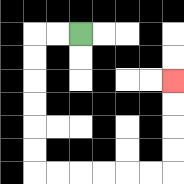{'start': '[3, 1]', 'end': '[7, 3]', 'path_directions': 'L,L,D,D,D,D,D,D,R,R,R,R,R,R,U,U,U,U', 'path_coordinates': '[[3, 1], [2, 1], [1, 1], [1, 2], [1, 3], [1, 4], [1, 5], [1, 6], [1, 7], [2, 7], [3, 7], [4, 7], [5, 7], [6, 7], [7, 7], [7, 6], [7, 5], [7, 4], [7, 3]]'}